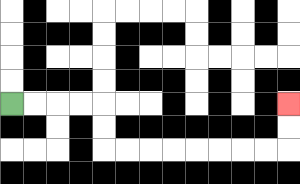{'start': '[0, 4]', 'end': '[12, 4]', 'path_directions': 'R,R,R,R,D,D,R,R,R,R,R,R,R,R,U,U', 'path_coordinates': '[[0, 4], [1, 4], [2, 4], [3, 4], [4, 4], [4, 5], [4, 6], [5, 6], [6, 6], [7, 6], [8, 6], [9, 6], [10, 6], [11, 6], [12, 6], [12, 5], [12, 4]]'}